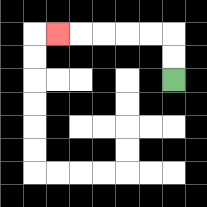{'start': '[7, 3]', 'end': '[2, 1]', 'path_directions': 'U,U,L,L,L,L,L', 'path_coordinates': '[[7, 3], [7, 2], [7, 1], [6, 1], [5, 1], [4, 1], [3, 1], [2, 1]]'}